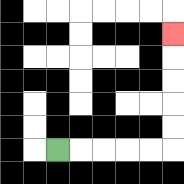{'start': '[2, 6]', 'end': '[7, 1]', 'path_directions': 'R,R,R,R,R,U,U,U,U,U', 'path_coordinates': '[[2, 6], [3, 6], [4, 6], [5, 6], [6, 6], [7, 6], [7, 5], [7, 4], [7, 3], [7, 2], [7, 1]]'}